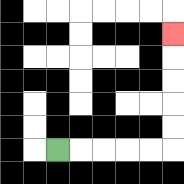{'start': '[2, 6]', 'end': '[7, 1]', 'path_directions': 'R,R,R,R,R,U,U,U,U,U', 'path_coordinates': '[[2, 6], [3, 6], [4, 6], [5, 6], [6, 6], [7, 6], [7, 5], [7, 4], [7, 3], [7, 2], [7, 1]]'}